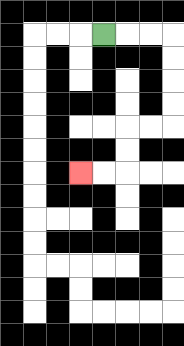{'start': '[4, 1]', 'end': '[3, 7]', 'path_directions': 'R,R,R,D,D,D,D,L,L,D,D,L,L', 'path_coordinates': '[[4, 1], [5, 1], [6, 1], [7, 1], [7, 2], [7, 3], [7, 4], [7, 5], [6, 5], [5, 5], [5, 6], [5, 7], [4, 7], [3, 7]]'}